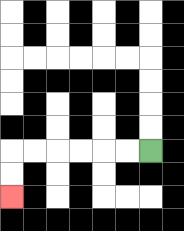{'start': '[6, 6]', 'end': '[0, 8]', 'path_directions': 'L,L,L,L,L,L,D,D', 'path_coordinates': '[[6, 6], [5, 6], [4, 6], [3, 6], [2, 6], [1, 6], [0, 6], [0, 7], [0, 8]]'}